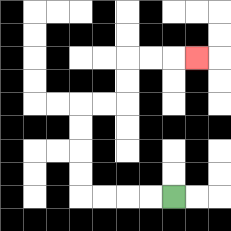{'start': '[7, 8]', 'end': '[8, 2]', 'path_directions': 'L,L,L,L,U,U,U,U,R,R,U,U,R,R,R', 'path_coordinates': '[[7, 8], [6, 8], [5, 8], [4, 8], [3, 8], [3, 7], [3, 6], [3, 5], [3, 4], [4, 4], [5, 4], [5, 3], [5, 2], [6, 2], [7, 2], [8, 2]]'}